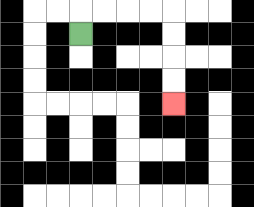{'start': '[3, 1]', 'end': '[7, 4]', 'path_directions': 'U,R,R,R,R,D,D,D,D', 'path_coordinates': '[[3, 1], [3, 0], [4, 0], [5, 0], [6, 0], [7, 0], [7, 1], [7, 2], [7, 3], [7, 4]]'}